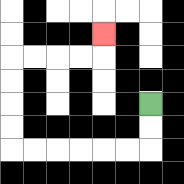{'start': '[6, 4]', 'end': '[4, 1]', 'path_directions': 'D,D,L,L,L,L,L,L,U,U,U,U,R,R,R,R,U', 'path_coordinates': '[[6, 4], [6, 5], [6, 6], [5, 6], [4, 6], [3, 6], [2, 6], [1, 6], [0, 6], [0, 5], [0, 4], [0, 3], [0, 2], [1, 2], [2, 2], [3, 2], [4, 2], [4, 1]]'}